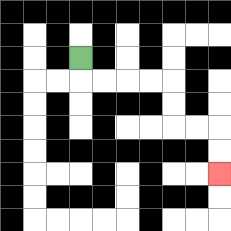{'start': '[3, 2]', 'end': '[9, 7]', 'path_directions': 'D,R,R,R,R,D,D,R,R,D,D', 'path_coordinates': '[[3, 2], [3, 3], [4, 3], [5, 3], [6, 3], [7, 3], [7, 4], [7, 5], [8, 5], [9, 5], [9, 6], [9, 7]]'}